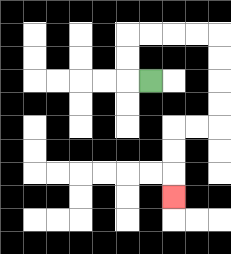{'start': '[6, 3]', 'end': '[7, 8]', 'path_directions': 'L,U,U,R,R,R,R,D,D,D,D,L,L,D,D,D', 'path_coordinates': '[[6, 3], [5, 3], [5, 2], [5, 1], [6, 1], [7, 1], [8, 1], [9, 1], [9, 2], [9, 3], [9, 4], [9, 5], [8, 5], [7, 5], [7, 6], [7, 7], [7, 8]]'}